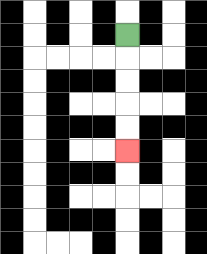{'start': '[5, 1]', 'end': '[5, 6]', 'path_directions': 'D,D,D,D,D', 'path_coordinates': '[[5, 1], [5, 2], [5, 3], [5, 4], [5, 5], [5, 6]]'}